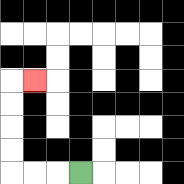{'start': '[3, 7]', 'end': '[1, 3]', 'path_directions': 'L,L,L,U,U,U,U,R', 'path_coordinates': '[[3, 7], [2, 7], [1, 7], [0, 7], [0, 6], [0, 5], [0, 4], [0, 3], [1, 3]]'}